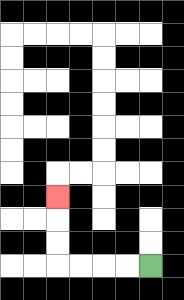{'start': '[6, 11]', 'end': '[2, 8]', 'path_directions': 'L,L,L,L,U,U,U', 'path_coordinates': '[[6, 11], [5, 11], [4, 11], [3, 11], [2, 11], [2, 10], [2, 9], [2, 8]]'}